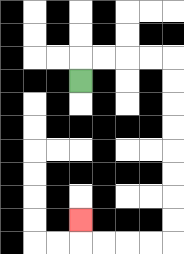{'start': '[3, 3]', 'end': '[3, 9]', 'path_directions': 'U,R,R,R,R,D,D,D,D,D,D,D,D,L,L,L,L,U', 'path_coordinates': '[[3, 3], [3, 2], [4, 2], [5, 2], [6, 2], [7, 2], [7, 3], [7, 4], [7, 5], [7, 6], [7, 7], [7, 8], [7, 9], [7, 10], [6, 10], [5, 10], [4, 10], [3, 10], [3, 9]]'}